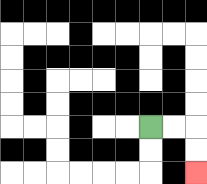{'start': '[6, 5]', 'end': '[8, 7]', 'path_directions': 'R,R,D,D', 'path_coordinates': '[[6, 5], [7, 5], [8, 5], [8, 6], [8, 7]]'}